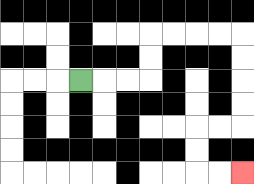{'start': '[3, 3]', 'end': '[10, 7]', 'path_directions': 'R,R,R,U,U,R,R,R,R,D,D,D,D,L,L,D,D,R,R', 'path_coordinates': '[[3, 3], [4, 3], [5, 3], [6, 3], [6, 2], [6, 1], [7, 1], [8, 1], [9, 1], [10, 1], [10, 2], [10, 3], [10, 4], [10, 5], [9, 5], [8, 5], [8, 6], [8, 7], [9, 7], [10, 7]]'}